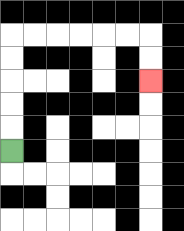{'start': '[0, 6]', 'end': '[6, 3]', 'path_directions': 'U,U,U,U,U,R,R,R,R,R,R,D,D', 'path_coordinates': '[[0, 6], [0, 5], [0, 4], [0, 3], [0, 2], [0, 1], [1, 1], [2, 1], [3, 1], [4, 1], [5, 1], [6, 1], [6, 2], [6, 3]]'}